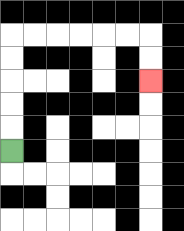{'start': '[0, 6]', 'end': '[6, 3]', 'path_directions': 'U,U,U,U,U,R,R,R,R,R,R,D,D', 'path_coordinates': '[[0, 6], [0, 5], [0, 4], [0, 3], [0, 2], [0, 1], [1, 1], [2, 1], [3, 1], [4, 1], [5, 1], [6, 1], [6, 2], [6, 3]]'}